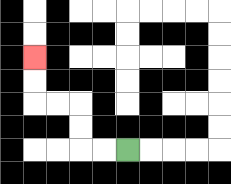{'start': '[5, 6]', 'end': '[1, 2]', 'path_directions': 'L,L,U,U,L,L,U,U', 'path_coordinates': '[[5, 6], [4, 6], [3, 6], [3, 5], [3, 4], [2, 4], [1, 4], [1, 3], [1, 2]]'}